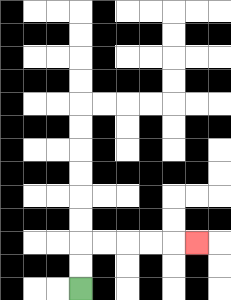{'start': '[3, 12]', 'end': '[8, 10]', 'path_directions': 'U,U,R,R,R,R,R', 'path_coordinates': '[[3, 12], [3, 11], [3, 10], [4, 10], [5, 10], [6, 10], [7, 10], [8, 10]]'}